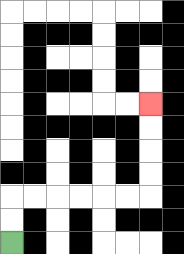{'start': '[0, 10]', 'end': '[6, 4]', 'path_directions': 'U,U,R,R,R,R,R,R,U,U,U,U', 'path_coordinates': '[[0, 10], [0, 9], [0, 8], [1, 8], [2, 8], [3, 8], [4, 8], [5, 8], [6, 8], [6, 7], [6, 6], [6, 5], [6, 4]]'}